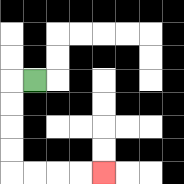{'start': '[1, 3]', 'end': '[4, 7]', 'path_directions': 'L,D,D,D,D,R,R,R,R', 'path_coordinates': '[[1, 3], [0, 3], [0, 4], [0, 5], [0, 6], [0, 7], [1, 7], [2, 7], [3, 7], [4, 7]]'}